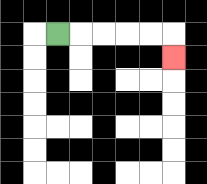{'start': '[2, 1]', 'end': '[7, 2]', 'path_directions': 'R,R,R,R,R,D', 'path_coordinates': '[[2, 1], [3, 1], [4, 1], [5, 1], [6, 1], [7, 1], [7, 2]]'}